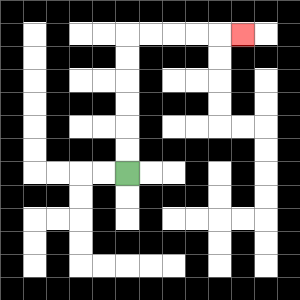{'start': '[5, 7]', 'end': '[10, 1]', 'path_directions': 'U,U,U,U,U,U,R,R,R,R,R', 'path_coordinates': '[[5, 7], [5, 6], [5, 5], [5, 4], [5, 3], [5, 2], [5, 1], [6, 1], [7, 1], [8, 1], [9, 1], [10, 1]]'}